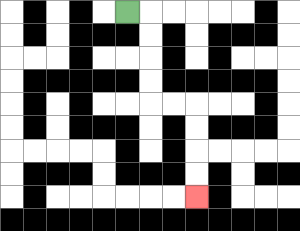{'start': '[5, 0]', 'end': '[8, 8]', 'path_directions': 'R,D,D,D,D,R,R,D,D,D,D', 'path_coordinates': '[[5, 0], [6, 0], [6, 1], [6, 2], [6, 3], [6, 4], [7, 4], [8, 4], [8, 5], [8, 6], [8, 7], [8, 8]]'}